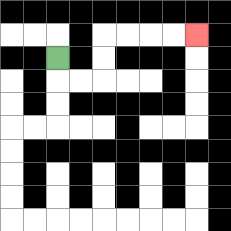{'start': '[2, 2]', 'end': '[8, 1]', 'path_directions': 'D,R,R,U,U,R,R,R,R', 'path_coordinates': '[[2, 2], [2, 3], [3, 3], [4, 3], [4, 2], [4, 1], [5, 1], [6, 1], [7, 1], [8, 1]]'}